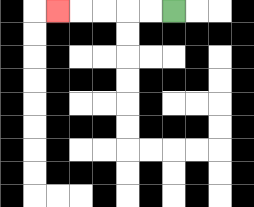{'start': '[7, 0]', 'end': '[2, 0]', 'path_directions': 'L,L,L,L,L', 'path_coordinates': '[[7, 0], [6, 0], [5, 0], [4, 0], [3, 0], [2, 0]]'}